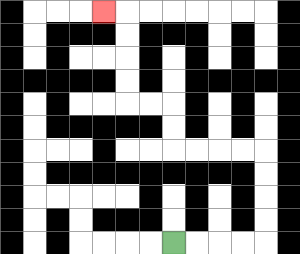{'start': '[7, 10]', 'end': '[4, 0]', 'path_directions': 'R,R,R,R,U,U,U,U,L,L,L,L,U,U,L,L,U,U,U,U,L', 'path_coordinates': '[[7, 10], [8, 10], [9, 10], [10, 10], [11, 10], [11, 9], [11, 8], [11, 7], [11, 6], [10, 6], [9, 6], [8, 6], [7, 6], [7, 5], [7, 4], [6, 4], [5, 4], [5, 3], [5, 2], [5, 1], [5, 0], [4, 0]]'}